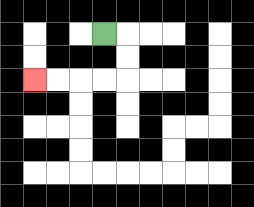{'start': '[4, 1]', 'end': '[1, 3]', 'path_directions': 'R,D,D,L,L,L,L', 'path_coordinates': '[[4, 1], [5, 1], [5, 2], [5, 3], [4, 3], [3, 3], [2, 3], [1, 3]]'}